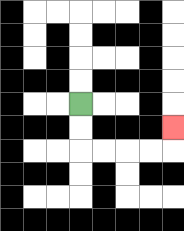{'start': '[3, 4]', 'end': '[7, 5]', 'path_directions': 'D,D,R,R,R,R,U', 'path_coordinates': '[[3, 4], [3, 5], [3, 6], [4, 6], [5, 6], [6, 6], [7, 6], [7, 5]]'}